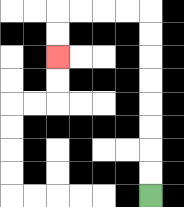{'start': '[6, 8]', 'end': '[2, 2]', 'path_directions': 'U,U,U,U,U,U,U,U,L,L,L,L,D,D', 'path_coordinates': '[[6, 8], [6, 7], [6, 6], [6, 5], [6, 4], [6, 3], [6, 2], [6, 1], [6, 0], [5, 0], [4, 0], [3, 0], [2, 0], [2, 1], [2, 2]]'}